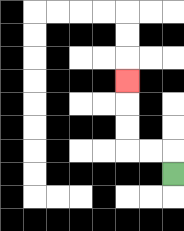{'start': '[7, 7]', 'end': '[5, 3]', 'path_directions': 'U,L,L,U,U,U', 'path_coordinates': '[[7, 7], [7, 6], [6, 6], [5, 6], [5, 5], [5, 4], [5, 3]]'}